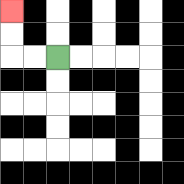{'start': '[2, 2]', 'end': '[0, 0]', 'path_directions': 'L,L,U,U', 'path_coordinates': '[[2, 2], [1, 2], [0, 2], [0, 1], [0, 0]]'}